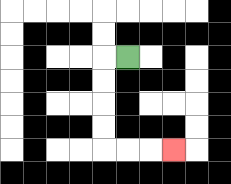{'start': '[5, 2]', 'end': '[7, 6]', 'path_directions': 'L,D,D,D,D,R,R,R', 'path_coordinates': '[[5, 2], [4, 2], [4, 3], [4, 4], [4, 5], [4, 6], [5, 6], [6, 6], [7, 6]]'}